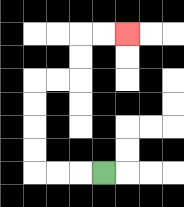{'start': '[4, 7]', 'end': '[5, 1]', 'path_directions': 'L,L,L,U,U,U,U,R,R,U,U,R,R', 'path_coordinates': '[[4, 7], [3, 7], [2, 7], [1, 7], [1, 6], [1, 5], [1, 4], [1, 3], [2, 3], [3, 3], [3, 2], [3, 1], [4, 1], [5, 1]]'}